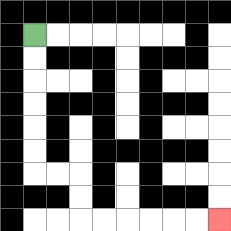{'start': '[1, 1]', 'end': '[9, 9]', 'path_directions': 'D,D,D,D,D,D,R,R,D,D,R,R,R,R,R,R', 'path_coordinates': '[[1, 1], [1, 2], [1, 3], [1, 4], [1, 5], [1, 6], [1, 7], [2, 7], [3, 7], [3, 8], [3, 9], [4, 9], [5, 9], [6, 9], [7, 9], [8, 9], [9, 9]]'}